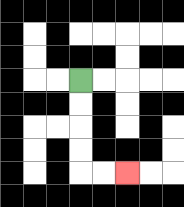{'start': '[3, 3]', 'end': '[5, 7]', 'path_directions': 'D,D,D,D,R,R', 'path_coordinates': '[[3, 3], [3, 4], [3, 5], [3, 6], [3, 7], [4, 7], [5, 7]]'}